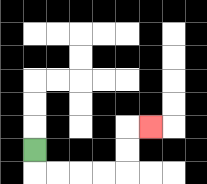{'start': '[1, 6]', 'end': '[6, 5]', 'path_directions': 'D,R,R,R,R,U,U,R', 'path_coordinates': '[[1, 6], [1, 7], [2, 7], [3, 7], [4, 7], [5, 7], [5, 6], [5, 5], [6, 5]]'}